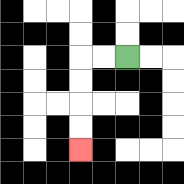{'start': '[5, 2]', 'end': '[3, 6]', 'path_directions': 'L,L,D,D,D,D', 'path_coordinates': '[[5, 2], [4, 2], [3, 2], [3, 3], [3, 4], [3, 5], [3, 6]]'}